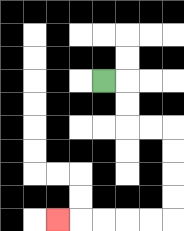{'start': '[4, 3]', 'end': '[2, 9]', 'path_directions': 'R,D,D,R,R,D,D,D,D,L,L,L,L,L', 'path_coordinates': '[[4, 3], [5, 3], [5, 4], [5, 5], [6, 5], [7, 5], [7, 6], [7, 7], [7, 8], [7, 9], [6, 9], [5, 9], [4, 9], [3, 9], [2, 9]]'}